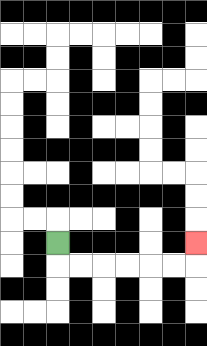{'start': '[2, 10]', 'end': '[8, 10]', 'path_directions': 'D,R,R,R,R,R,R,U', 'path_coordinates': '[[2, 10], [2, 11], [3, 11], [4, 11], [5, 11], [6, 11], [7, 11], [8, 11], [8, 10]]'}